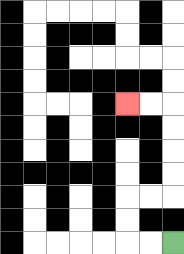{'start': '[7, 10]', 'end': '[5, 4]', 'path_directions': 'L,L,U,U,R,R,U,U,U,U,L,L', 'path_coordinates': '[[7, 10], [6, 10], [5, 10], [5, 9], [5, 8], [6, 8], [7, 8], [7, 7], [7, 6], [7, 5], [7, 4], [6, 4], [5, 4]]'}